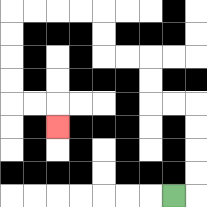{'start': '[7, 8]', 'end': '[2, 5]', 'path_directions': 'R,U,U,U,U,L,L,U,U,L,L,U,U,L,L,L,L,D,D,D,D,R,R,D', 'path_coordinates': '[[7, 8], [8, 8], [8, 7], [8, 6], [8, 5], [8, 4], [7, 4], [6, 4], [6, 3], [6, 2], [5, 2], [4, 2], [4, 1], [4, 0], [3, 0], [2, 0], [1, 0], [0, 0], [0, 1], [0, 2], [0, 3], [0, 4], [1, 4], [2, 4], [2, 5]]'}